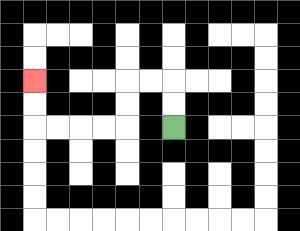{'start': '[7, 5]', 'end': '[1, 3]', 'path_directions': 'U,U,L,L,D,D,L,L,L,L,U,U', 'path_coordinates': '[[7, 5], [7, 4], [7, 3], [6, 3], [5, 3], [5, 4], [5, 5], [4, 5], [3, 5], [2, 5], [1, 5], [1, 4], [1, 3]]'}